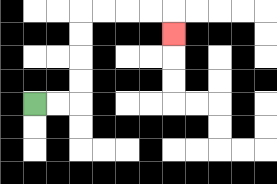{'start': '[1, 4]', 'end': '[7, 1]', 'path_directions': 'R,R,U,U,U,U,R,R,R,R,D', 'path_coordinates': '[[1, 4], [2, 4], [3, 4], [3, 3], [3, 2], [3, 1], [3, 0], [4, 0], [5, 0], [6, 0], [7, 0], [7, 1]]'}